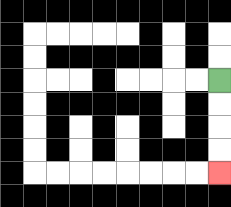{'start': '[9, 3]', 'end': '[9, 7]', 'path_directions': 'D,D,D,D', 'path_coordinates': '[[9, 3], [9, 4], [9, 5], [9, 6], [9, 7]]'}